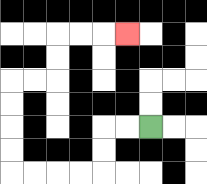{'start': '[6, 5]', 'end': '[5, 1]', 'path_directions': 'L,L,D,D,L,L,L,L,U,U,U,U,R,R,U,U,R,R,R', 'path_coordinates': '[[6, 5], [5, 5], [4, 5], [4, 6], [4, 7], [3, 7], [2, 7], [1, 7], [0, 7], [0, 6], [0, 5], [0, 4], [0, 3], [1, 3], [2, 3], [2, 2], [2, 1], [3, 1], [4, 1], [5, 1]]'}